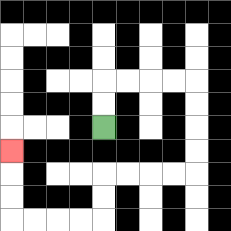{'start': '[4, 5]', 'end': '[0, 6]', 'path_directions': 'U,U,R,R,R,R,D,D,D,D,L,L,L,L,D,D,L,L,L,L,U,U,U', 'path_coordinates': '[[4, 5], [4, 4], [4, 3], [5, 3], [6, 3], [7, 3], [8, 3], [8, 4], [8, 5], [8, 6], [8, 7], [7, 7], [6, 7], [5, 7], [4, 7], [4, 8], [4, 9], [3, 9], [2, 9], [1, 9], [0, 9], [0, 8], [0, 7], [0, 6]]'}